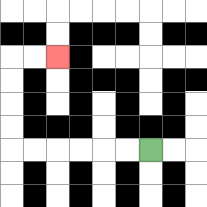{'start': '[6, 6]', 'end': '[2, 2]', 'path_directions': 'L,L,L,L,L,L,U,U,U,U,R,R', 'path_coordinates': '[[6, 6], [5, 6], [4, 6], [3, 6], [2, 6], [1, 6], [0, 6], [0, 5], [0, 4], [0, 3], [0, 2], [1, 2], [2, 2]]'}